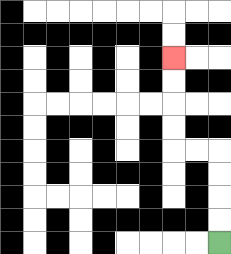{'start': '[9, 10]', 'end': '[7, 2]', 'path_directions': 'U,U,U,U,L,L,U,U,U,U', 'path_coordinates': '[[9, 10], [9, 9], [9, 8], [9, 7], [9, 6], [8, 6], [7, 6], [7, 5], [7, 4], [7, 3], [7, 2]]'}